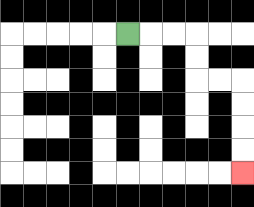{'start': '[5, 1]', 'end': '[10, 7]', 'path_directions': 'R,R,R,D,D,R,R,D,D,D,D', 'path_coordinates': '[[5, 1], [6, 1], [7, 1], [8, 1], [8, 2], [8, 3], [9, 3], [10, 3], [10, 4], [10, 5], [10, 6], [10, 7]]'}